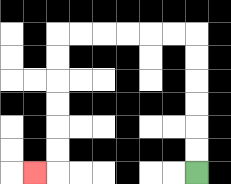{'start': '[8, 7]', 'end': '[1, 7]', 'path_directions': 'U,U,U,U,U,U,L,L,L,L,L,L,D,D,D,D,D,D,L', 'path_coordinates': '[[8, 7], [8, 6], [8, 5], [8, 4], [8, 3], [8, 2], [8, 1], [7, 1], [6, 1], [5, 1], [4, 1], [3, 1], [2, 1], [2, 2], [2, 3], [2, 4], [2, 5], [2, 6], [2, 7], [1, 7]]'}